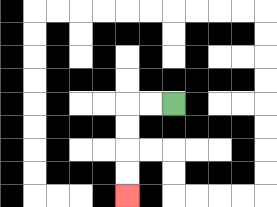{'start': '[7, 4]', 'end': '[5, 8]', 'path_directions': 'L,L,D,D,D,D', 'path_coordinates': '[[7, 4], [6, 4], [5, 4], [5, 5], [5, 6], [5, 7], [5, 8]]'}